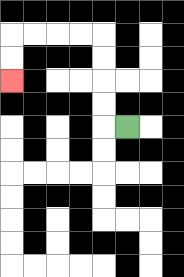{'start': '[5, 5]', 'end': '[0, 3]', 'path_directions': 'L,U,U,U,U,L,L,L,L,D,D', 'path_coordinates': '[[5, 5], [4, 5], [4, 4], [4, 3], [4, 2], [4, 1], [3, 1], [2, 1], [1, 1], [0, 1], [0, 2], [0, 3]]'}